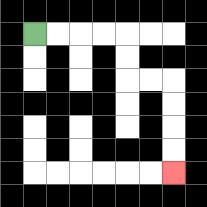{'start': '[1, 1]', 'end': '[7, 7]', 'path_directions': 'R,R,R,R,D,D,R,R,D,D,D,D', 'path_coordinates': '[[1, 1], [2, 1], [3, 1], [4, 1], [5, 1], [5, 2], [5, 3], [6, 3], [7, 3], [7, 4], [7, 5], [7, 6], [7, 7]]'}